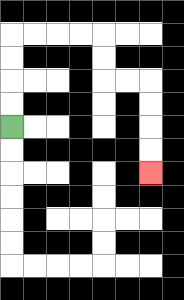{'start': '[0, 5]', 'end': '[6, 7]', 'path_directions': 'U,U,U,U,R,R,R,R,D,D,R,R,D,D,D,D', 'path_coordinates': '[[0, 5], [0, 4], [0, 3], [0, 2], [0, 1], [1, 1], [2, 1], [3, 1], [4, 1], [4, 2], [4, 3], [5, 3], [6, 3], [6, 4], [6, 5], [6, 6], [6, 7]]'}